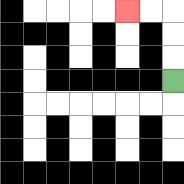{'start': '[7, 3]', 'end': '[5, 0]', 'path_directions': 'U,U,U,L,L', 'path_coordinates': '[[7, 3], [7, 2], [7, 1], [7, 0], [6, 0], [5, 0]]'}